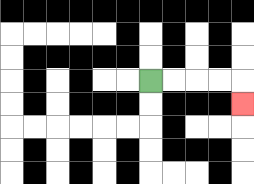{'start': '[6, 3]', 'end': '[10, 4]', 'path_directions': 'R,R,R,R,D', 'path_coordinates': '[[6, 3], [7, 3], [8, 3], [9, 3], [10, 3], [10, 4]]'}